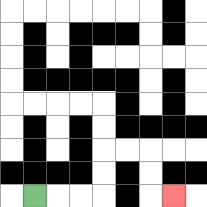{'start': '[1, 8]', 'end': '[7, 8]', 'path_directions': 'R,R,R,U,U,R,R,D,D,R', 'path_coordinates': '[[1, 8], [2, 8], [3, 8], [4, 8], [4, 7], [4, 6], [5, 6], [6, 6], [6, 7], [6, 8], [7, 8]]'}